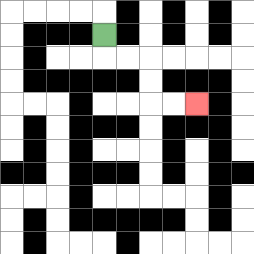{'start': '[4, 1]', 'end': '[8, 4]', 'path_directions': 'D,R,R,D,D,R,R', 'path_coordinates': '[[4, 1], [4, 2], [5, 2], [6, 2], [6, 3], [6, 4], [7, 4], [8, 4]]'}